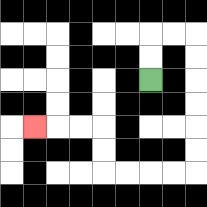{'start': '[6, 3]', 'end': '[1, 5]', 'path_directions': 'U,U,R,R,D,D,D,D,D,D,L,L,L,L,U,U,L,L,L', 'path_coordinates': '[[6, 3], [6, 2], [6, 1], [7, 1], [8, 1], [8, 2], [8, 3], [8, 4], [8, 5], [8, 6], [8, 7], [7, 7], [6, 7], [5, 7], [4, 7], [4, 6], [4, 5], [3, 5], [2, 5], [1, 5]]'}